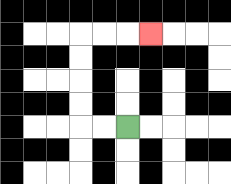{'start': '[5, 5]', 'end': '[6, 1]', 'path_directions': 'L,L,U,U,U,U,R,R,R', 'path_coordinates': '[[5, 5], [4, 5], [3, 5], [3, 4], [3, 3], [3, 2], [3, 1], [4, 1], [5, 1], [6, 1]]'}